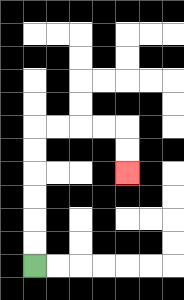{'start': '[1, 11]', 'end': '[5, 7]', 'path_directions': 'U,U,U,U,U,U,R,R,R,R,D,D', 'path_coordinates': '[[1, 11], [1, 10], [1, 9], [1, 8], [1, 7], [1, 6], [1, 5], [2, 5], [3, 5], [4, 5], [5, 5], [5, 6], [5, 7]]'}